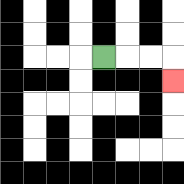{'start': '[4, 2]', 'end': '[7, 3]', 'path_directions': 'R,R,R,D', 'path_coordinates': '[[4, 2], [5, 2], [6, 2], [7, 2], [7, 3]]'}